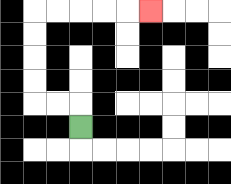{'start': '[3, 5]', 'end': '[6, 0]', 'path_directions': 'U,L,L,U,U,U,U,R,R,R,R,R', 'path_coordinates': '[[3, 5], [3, 4], [2, 4], [1, 4], [1, 3], [1, 2], [1, 1], [1, 0], [2, 0], [3, 0], [4, 0], [5, 0], [6, 0]]'}